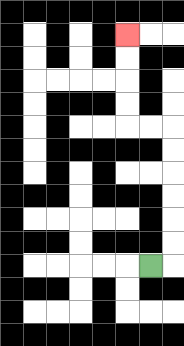{'start': '[6, 11]', 'end': '[5, 1]', 'path_directions': 'R,U,U,U,U,U,U,L,L,U,U,U,U', 'path_coordinates': '[[6, 11], [7, 11], [7, 10], [7, 9], [7, 8], [7, 7], [7, 6], [7, 5], [6, 5], [5, 5], [5, 4], [5, 3], [5, 2], [5, 1]]'}